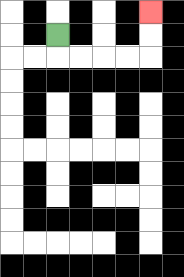{'start': '[2, 1]', 'end': '[6, 0]', 'path_directions': 'D,R,R,R,R,U,U', 'path_coordinates': '[[2, 1], [2, 2], [3, 2], [4, 2], [5, 2], [6, 2], [6, 1], [6, 0]]'}